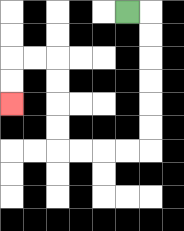{'start': '[5, 0]', 'end': '[0, 4]', 'path_directions': 'R,D,D,D,D,D,D,L,L,L,L,U,U,U,U,L,L,D,D', 'path_coordinates': '[[5, 0], [6, 0], [6, 1], [6, 2], [6, 3], [6, 4], [6, 5], [6, 6], [5, 6], [4, 6], [3, 6], [2, 6], [2, 5], [2, 4], [2, 3], [2, 2], [1, 2], [0, 2], [0, 3], [0, 4]]'}